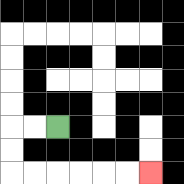{'start': '[2, 5]', 'end': '[6, 7]', 'path_directions': 'L,L,D,D,R,R,R,R,R,R', 'path_coordinates': '[[2, 5], [1, 5], [0, 5], [0, 6], [0, 7], [1, 7], [2, 7], [3, 7], [4, 7], [5, 7], [6, 7]]'}